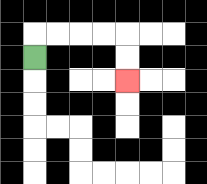{'start': '[1, 2]', 'end': '[5, 3]', 'path_directions': 'U,R,R,R,R,D,D', 'path_coordinates': '[[1, 2], [1, 1], [2, 1], [3, 1], [4, 1], [5, 1], [5, 2], [5, 3]]'}